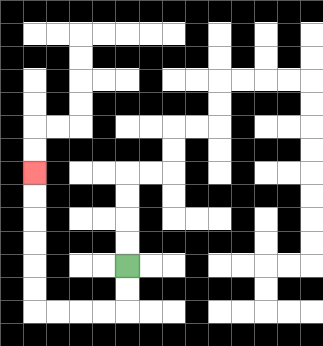{'start': '[5, 11]', 'end': '[1, 7]', 'path_directions': 'D,D,L,L,L,L,U,U,U,U,U,U', 'path_coordinates': '[[5, 11], [5, 12], [5, 13], [4, 13], [3, 13], [2, 13], [1, 13], [1, 12], [1, 11], [1, 10], [1, 9], [1, 8], [1, 7]]'}